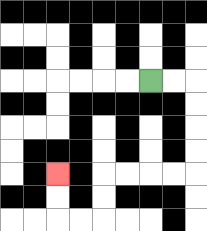{'start': '[6, 3]', 'end': '[2, 7]', 'path_directions': 'R,R,D,D,D,D,L,L,L,L,D,D,L,L,U,U', 'path_coordinates': '[[6, 3], [7, 3], [8, 3], [8, 4], [8, 5], [8, 6], [8, 7], [7, 7], [6, 7], [5, 7], [4, 7], [4, 8], [4, 9], [3, 9], [2, 9], [2, 8], [2, 7]]'}